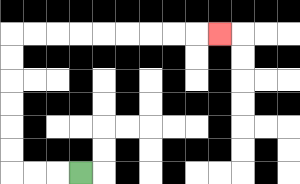{'start': '[3, 7]', 'end': '[9, 1]', 'path_directions': 'L,L,L,U,U,U,U,U,U,R,R,R,R,R,R,R,R,R', 'path_coordinates': '[[3, 7], [2, 7], [1, 7], [0, 7], [0, 6], [0, 5], [0, 4], [0, 3], [0, 2], [0, 1], [1, 1], [2, 1], [3, 1], [4, 1], [5, 1], [6, 1], [7, 1], [8, 1], [9, 1]]'}